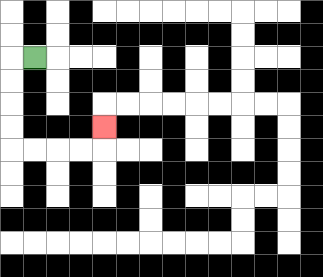{'start': '[1, 2]', 'end': '[4, 5]', 'path_directions': 'L,D,D,D,D,R,R,R,R,U', 'path_coordinates': '[[1, 2], [0, 2], [0, 3], [0, 4], [0, 5], [0, 6], [1, 6], [2, 6], [3, 6], [4, 6], [4, 5]]'}